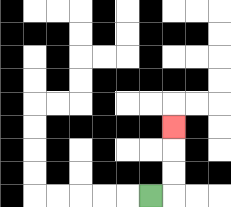{'start': '[6, 8]', 'end': '[7, 5]', 'path_directions': 'R,U,U,U', 'path_coordinates': '[[6, 8], [7, 8], [7, 7], [7, 6], [7, 5]]'}